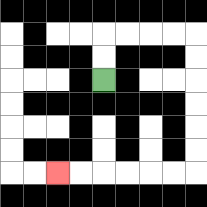{'start': '[4, 3]', 'end': '[2, 7]', 'path_directions': 'U,U,R,R,R,R,D,D,D,D,D,D,L,L,L,L,L,L', 'path_coordinates': '[[4, 3], [4, 2], [4, 1], [5, 1], [6, 1], [7, 1], [8, 1], [8, 2], [8, 3], [8, 4], [8, 5], [8, 6], [8, 7], [7, 7], [6, 7], [5, 7], [4, 7], [3, 7], [2, 7]]'}